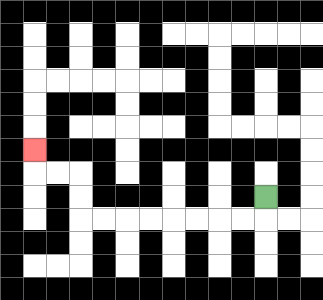{'start': '[11, 8]', 'end': '[1, 6]', 'path_directions': 'D,L,L,L,L,L,L,L,L,U,U,L,L,U', 'path_coordinates': '[[11, 8], [11, 9], [10, 9], [9, 9], [8, 9], [7, 9], [6, 9], [5, 9], [4, 9], [3, 9], [3, 8], [3, 7], [2, 7], [1, 7], [1, 6]]'}